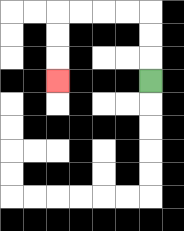{'start': '[6, 3]', 'end': '[2, 3]', 'path_directions': 'U,U,U,L,L,L,L,D,D,D', 'path_coordinates': '[[6, 3], [6, 2], [6, 1], [6, 0], [5, 0], [4, 0], [3, 0], [2, 0], [2, 1], [2, 2], [2, 3]]'}